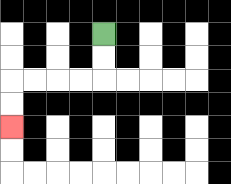{'start': '[4, 1]', 'end': '[0, 5]', 'path_directions': 'D,D,L,L,L,L,D,D', 'path_coordinates': '[[4, 1], [4, 2], [4, 3], [3, 3], [2, 3], [1, 3], [0, 3], [0, 4], [0, 5]]'}